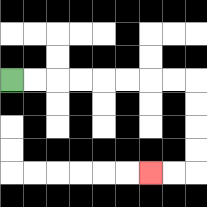{'start': '[0, 3]', 'end': '[6, 7]', 'path_directions': 'R,R,R,R,R,R,R,R,D,D,D,D,L,L', 'path_coordinates': '[[0, 3], [1, 3], [2, 3], [3, 3], [4, 3], [5, 3], [6, 3], [7, 3], [8, 3], [8, 4], [8, 5], [8, 6], [8, 7], [7, 7], [6, 7]]'}